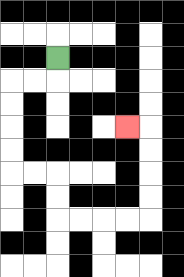{'start': '[2, 2]', 'end': '[5, 5]', 'path_directions': 'D,L,L,D,D,D,D,R,R,D,D,R,R,R,R,U,U,U,U,L', 'path_coordinates': '[[2, 2], [2, 3], [1, 3], [0, 3], [0, 4], [0, 5], [0, 6], [0, 7], [1, 7], [2, 7], [2, 8], [2, 9], [3, 9], [4, 9], [5, 9], [6, 9], [6, 8], [6, 7], [6, 6], [6, 5], [5, 5]]'}